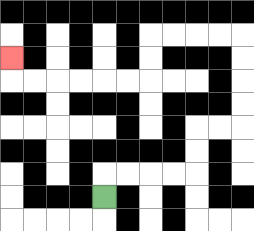{'start': '[4, 8]', 'end': '[0, 2]', 'path_directions': 'U,R,R,R,R,U,U,R,R,U,U,U,U,L,L,L,L,D,D,L,L,L,L,L,L,U', 'path_coordinates': '[[4, 8], [4, 7], [5, 7], [6, 7], [7, 7], [8, 7], [8, 6], [8, 5], [9, 5], [10, 5], [10, 4], [10, 3], [10, 2], [10, 1], [9, 1], [8, 1], [7, 1], [6, 1], [6, 2], [6, 3], [5, 3], [4, 3], [3, 3], [2, 3], [1, 3], [0, 3], [0, 2]]'}